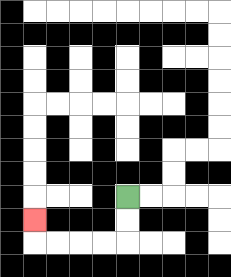{'start': '[5, 8]', 'end': '[1, 9]', 'path_directions': 'D,D,L,L,L,L,U', 'path_coordinates': '[[5, 8], [5, 9], [5, 10], [4, 10], [3, 10], [2, 10], [1, 10], [1, 9]]'}